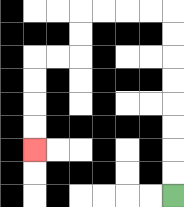{'start': '[7, 8]', 'end': '[1, 6]', 'path_directions': 'U,U,U,U,U,U,U,U,L,L,L,L,D,D,L,L,D,D,D,D', 'path_coordinates': '[[7, 8], [7, 7], [7, 6], [7, 5], [7, 4], [7, 3], [7, 2], [7, 1], [7, 0], [6, 0], [5, 0], [4, 0], [3, 0], [3, 1], [3, 2], [2, 2], [1, 2], [1, 3], [1, 4], [1, 5], [1, 6]]'}